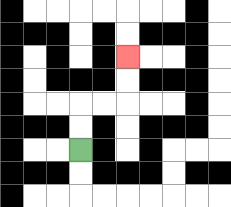{'start': '[3, 6]', 'end': '[5, 2]', 'path_directions': 'U,U,R,R,U,U', 'path_coordinates': '[[3, 6], [3, 5], [3, 4], [4, 4], [5, 4], [5, 3], [5, 2]]'}